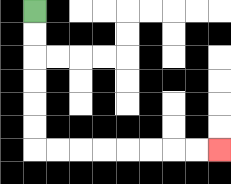{'start': '[1, 0]', 'end': '[9, 6]', 'path_directions': 'D,D,D,D,D,D,R,R,R,R,R,R,R,R', 'path_coordinates': '[[1, 0], [1, 1], [1, 2], [1, 3], [1, 4], [1, 5], [1, 6], [2, 6], [3, 6], [4, 6], [5, 6], [6, 6], [7, 6], [8, 6], [9, 6]]'}